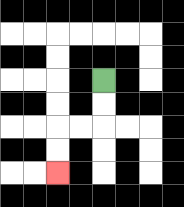{'start': '[4, 3]', 'end': '[2, 7]', 'path_directions': 'D,D,L,L,D,D', 'path_coordinates': '[[4, 3], [4, 4], [4, 5], [3, 5], [2, 5], [2, 6], [2, 7]]'}